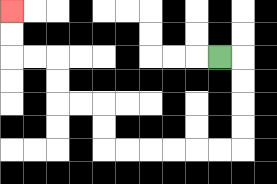{'start': '[9, 2]', 'end': '[0, 0]', 'path_directions': 'R,D,D,D,D,L,L,L,L,L,L,U,U,L,L,U,U,L,L,U,U', 'path_coordinates': '[[9, 2], [10, 2], [10, 3], [10, 4], [10, 5], [10, 6], [9, 6], [8, 6], [7, 6], [6, 6], [5, 6], [4, 6], [4, 5], [4, 4], [3, 4], [2, 4], [2, 3], [2, 2], [1, 2], [0, 2], [0, 1], [0, 0]]'}